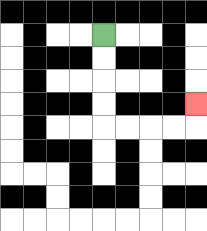{'start': '[4, 1]', 'end': '[8, 4]', 'path_directions': 'D,D,D,D,R,R,R,R,U', 'path_coordinates': '[[4, 1], [4, 2], [4, 3], [4, 4], [4, 5], [5, 5], [6, 5], [7, 5], [8, 5], [8, 4]]'}